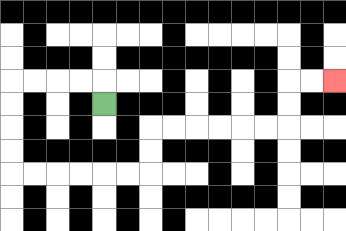{'start': '[4, 4]', 'end': '[14, 3]', 'path_directions': 'U,L,L,L,L,D,D,D,D,R,R,R,R,R,R,U,U,R,R,R,R,R,R,U,U,R,R', 'path_coordinates': '[[4, 4], [4, 3], [3, 3], [2, 3], [1, 3], [0, 3], [0, 4], [0, 5], [0, 6], [0, 7], [1, 7], [2, 7], [3, 7], [4, 7], [5, 7], [6, 7], [6, 6], [6, 5], [7, 5], [8, 5], [9, 5], [10, 5], [11, 5], [12, 5], [12, 4], [12, 3], [13, 3], [14, 3]]'}